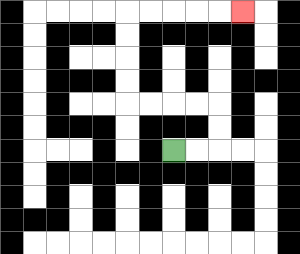{'start': '[7, 6]', 'end': '[10, 0]', 'path_directions': 'R,R,U,U,L,L,L,L,U,U,U,U,R,R,R,R,R', 'path_coordinates': '[[7, 6], [8, 6], [9, 6], [9, 5], [9, 4], [8, 4], [7, 4], [6, 4], [5, 4], [5, 3], [5, 2], [5, 1], [5, 0], [6, 0], [7, 0], [8, 0], [9, 0], [10, 0]]'}